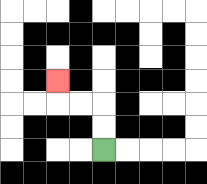{'start': '[4, 6]', 'end': '[2, 3]', 'path_directions': 'U,U,L,L,U', 'path_coordinates': '[[4, 6], [4, 5], [4, 4], [3, 4], [2, 4], [2, 3]]'}